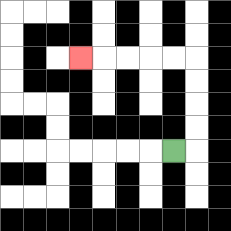{'start': '[7, 6]', 'end': '[3, 2]', 'path_directions': 'R,U,U,U,U,L,L,L,L,L', 'path_coordinates': '[[7, 6], [8, 6], [8, 5], [8, 4], [8, 3], [8, 2], [7, 2], [6, 2], [5, 2], [4, 2], [3, 2]]'}